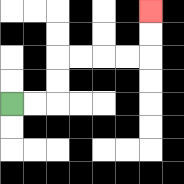{'start': '[0, 4]', 'end': '[6, 0]', 'path_directions': 'R,R,U,U,R,R,R,R,U,U', 'path_coordinates': '[[0, 4], [1, 4], [2, 4], [2, 3], [2, 2], [3, 2], [4, 2], [5, 2], [6, 2], [6, 1], [6, 0]]'}